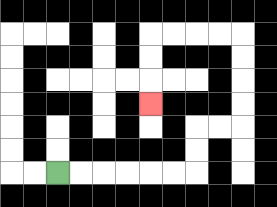{'start': '[2, 7]', 'end': '[6, 4]', 'path_directions': 'R,R,R,R,R,R,U,U,R,R,U,U,U,U,L,L,L,L,D,D,D', 'path_coordinates': '[[2, 7], [3, 7], [4, 7], [5, 7], [6, 7], [7, 7], [8, 7], [8, 6], [8, 5], [9, 5], [10, 5], [10, 4], [10, 3], [10, 2], [10, 1], [9, 1], [8, 1], [7, 1], [6, 1], [6, 2], [6, 3], [6, 4]]'}